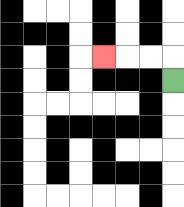{'start': '[7, 3]', 'end': '[4, 2]', 'path_directions': 'U,L,L,L', 'path_coordinates': '[[7, 3], [7, 2], [6, 2], [5, 2], [4, 2]]'}